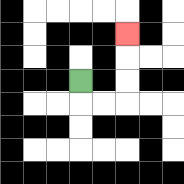{'start': '[3, 3]', 'end': '[5, 1]', 'path_directions': 'D,R,R,U,U,U', 'path_coordinates': '[[3, 3], [3, 4], [4, 4], [5, 4], [5, 3], [5, 2], [5, 1]]'}